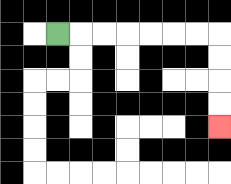{'start': '[2, 1]', 'end': '[9, 5]', 'path_directions': 'R,R,R,R,R,R,R,D,D,D,D', 'path_coordinates': '[[2, 1], [3, 1], [4, 1], [5, 1], [6, 1], [7, 1], [8, 1], [9, 1], [9, 2], [9, 3], [9, 4], [9, 5]]'}